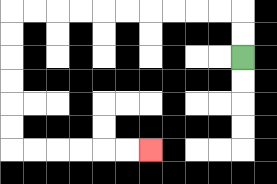{'start': '[10, 2]', 'end': '[6, 6]', 'path_directions': 'U,U,L,L,L,L,L,L,L,L,L,L,D,D,D,D,D,D,R,R,R,R,R,R', 'path_coordinates': '[[10, 2], [10, 1], [10, 0], [9, 0], [8, 0], [7, 0], [6, 0], [5, 0], [4, 0], [3, 0], [2, 0], [1, 0], [0, 0], [0, 1], [0, 2], [0, 3], [0, 4], [0, 5], [0, 6], [1, 6], [2, 6], [3, 6], [4, 6], [5, 6], [6, 6]]'}